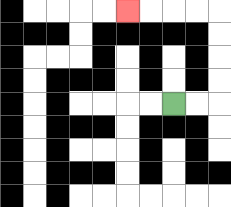{'start': '[7, 4]', 'end': '[5, 0]', 'path_directions': 'R,R,U,U,U,U,L,L,L,L', 'path_coordinates': '[[7, 4], [8, 4], [9, 4], [9, 3], [9, 2], [9, 1], [9, 0], [8, 0], [7, 0], [6, 0], [5, 0]]'}